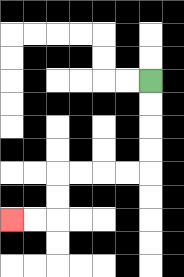{'start': '[6, 3]', 'end': '[0, 9]', 'path_directions': 'D,D,D,D,L,L,L,L,D,D,L,L', 'path_coordinates': '[[6, 3], [6, 4], [6, 5], [6, 6], [6, 7], [5, 7], [4, 7], [3, 7], [2, 7], [2, 8], [2, 9], [1, 9], [0, 9]]'}